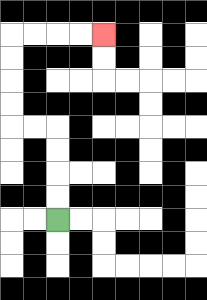{'start': '[2, 9]', 'end': '[4, 1]', 'path_directions': 'U,U,U,U,L,L,U,U,U,U,R,R,R,R', 'path_coordinates': '[[2, 9], [2, 8], [2, 7], [2, 6], [2, 5], [1, 5], [0, 5], [0, 4], [0, 3], [0, 2], [0, 1], [1, 1], [2, 1], [3, 1], [4, 1]]'}